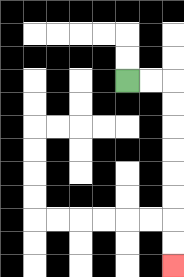{'start': '[5, 3]', 'end': '[7, 11]', 'path_directions': 'R,R,D,D,D,D,D,D,D,D', 'path_coordinates': '[[5, 3], [6, 3], [7, 3], [7, 4], [7, 5], [7, 6], [7, 7], [7, 8], [7, 9], [7, 10], [7, 11]]'}